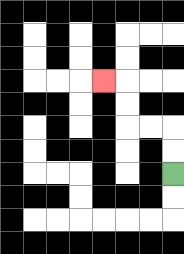{'start': '[7, 7]', 'end': '[4, 3]', 'path_directions': 'U,U,L,L,U,U,L', 'path_coordinates': '[[7, 7], [7, 6], [7, 5], [6, 5], [5, 5], [5, 4], [5, 3], [4, 3]]'}